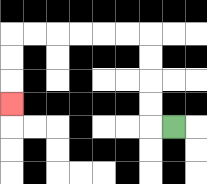{'start': '[7, 5]', 'end': '[0, 4]', 'path_directions': 'L,U,U,U,U,L,L,L,L,L,L,D,D,D', 'path_coordinates': '[[7, 5], [6, 5], [6, 4], [6, 3], [6, 2], [6, 1], [5, 1], [4, 1], [3, 1], [2, 1], [1, 1], [0, 1], [0, 2], [0, 3], [0, 4]]'}